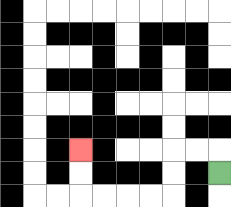{'start': '[9, 7]', 'end': '[3, 6]', 'path_directions': 'U,L,L,D,D,L,L,L,L,U,U', 'path_coordinates': '[[9, 7], [9, 6], [8, 6], [7, 6], [7, 7], [7, 8], [6, 8], [5, 8], [4, 8], [3, 8], [3, 7], [3, 6]]'}